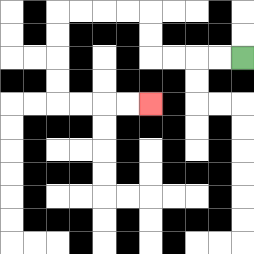{'start': '[10, 2]', 'end': '[6, 4]', 'path_directions': 'L,L,L,L,U,U,L,L,L,L,D,D,D,D,R,R,R,R', 'path_coordinates': '[[10, 2], [9, 2], [8, 2], [7, 2], [6, 2], [6, 1], [6, 0], [5, 0], [4, 0], [3, 0], [2, 0], [2, 1], [2, 2], [2, 3], [2, 4], [3, 4], [4, 4], [5, 4], [6, 4]]'}